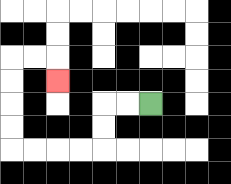{'start': '[6, 4]', 'end': '[2, 3]', 'path_directions': 'L,L,D,D,L,L,L,L,U,U,U,U,R,R,D', 'path_coordinates': '[[6, 4], [5, 4], [4, 4], [4, 5], [4, 6], [3, 6], [2, 6], [1, 6], [0, 6], [0, 5], [0, 4], [0, 3], [0, 2], [1, 2], [2, 2], [2, 3]]'}